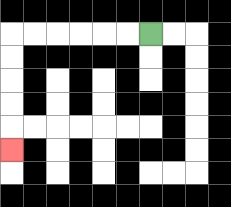{'start': '[6, 1]', 'end': '[0, 6]', 'path_directions': 'L,L,L,L,L,L,D,D,D,D,D', 'path_coordinates': '[[6, 1], [5, 1], [4, 1], [3, 1], [2, 1], [1, 1], [0, 1], [0, 2], [0, 3], [0, 4], [0, 5], [0, 6]]'}